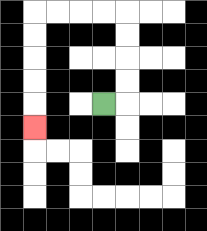{'start': '[4, 4]', 'end': '[1, 5]', 'path_directions': 'R,U,U,U,U,L,L,L,L,D,D,D,D,D', 'path_coordinates': '[[4, 4], [5, 4], [5, 3], [5, 2], [5, 1], [5, 0], [4, 0], [3, 0], [2, 0], [1, 0], [1, 1], [1, 2], [1, 3], [1, 4], [1, 5]]'}